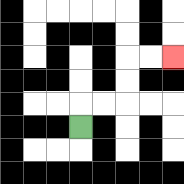{'start': '[3, 5]', 'end': '[7, 2]', 'path_directions': 'U,R,R,U,U,R,R', 'path_coordinates': '[[3, 5], [3, 4], [4, 4], [5, 4], [5, 3], [5, 2], [6, 2], [7, 2]]'}